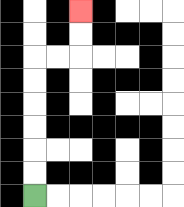{'start': '[1, 8]', 'end': '[3, 0]', 'path_directions': 'U,U,U,U,U,U,R,R,U,U', 'path_coordinates': '[[1, 8], [1, 7], [1, 6], [1, 5], [1, 4], [1, 3], [1, 2], [2, 2], [3, 2], [3, 1], [3, 0]]'}